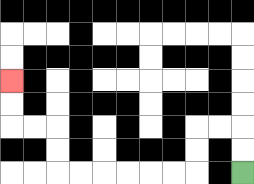{'start': '[10, 7]', 'end': '[0, 3]', 'path_directions': 'U,U,L,L,D,D,L,L,L,L,L,L,U,U,L,L,U,U', 'path_coordinates': '[[10, 7], [10, 6], [10, 5], [9, 5], [8, 5], [8, 6], [8, 7], [7, 7], [6, 7], [5, 7], [4, 7], [3, 7], [2, 7], [2, 6], [2, 5], [1, 5], [0, 5], [0, 4], [0, 3]]'}